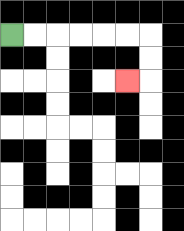{'start': '[0, 1]', 'end': '[5, 3]', 'path_directions': 'R,R,R,R,R,R,D,D,L', 'path_coordinates': '[[0, 1], [1, 1], [2, 1], [3, 1], [4, 1], [5, 1], [6, 1], [6, 2], [6, 3], [5, 3]]'}